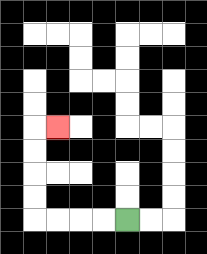{'start': '[5, 9]', 'end': '[2, 5]', 'path_directions': 'L,L,L,L,U,U,U,U,R', 'path_coordinates': '[[5, 9], [4, 9], [3, 9], [2, 9], [1, 9], [1, 8], [1, 7], [1, 6], [1, 5], [2, 5]]'}